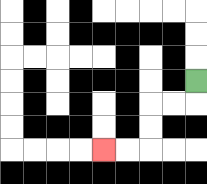{'start': '[8, 3]', 'end': '[4, 6]', 'path_directions': 'D,L,L,D,D,L,L', 'path_coordinates': '[[8, 3], [8, 4], [7, 4], [6, 4], [6, 5], [6, 6], [5, 6], [4, 6]]'}